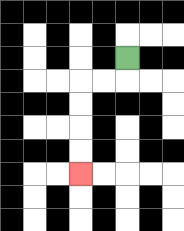{'start': '[5, 2]', 'end': '[3, 7]', 'path_directions': 'D,L,L,D,D,D,D', 'path_coordinates': '[[5, 2], [5, 3], [4, 3], [3, 3], [3, 4], [3, 5], [3, 6], [3, 7]]'}